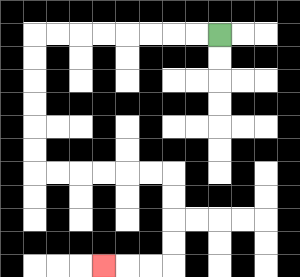{'start': '[9, 1]', 'end': '[4, 11]', 'path_directions': 'L,L,L,L,L,L,L,L,D,D,D,D,D,D,R,R,R,R,R,R,D,D,D,D,L,L,L', 'path_coordinates': '[[9, 1], [8, 1], [7, 1], [6, 1], [5, 1], [4, 1], [3, 1], [2, 1], [1, 1], [1, 2], [1, 3], [1, 4], [1, 5], [1, 6], [1, 7], [2, 7], [3, 7], [4, 7], [5, 7], [6, 7], [7, 7], [7, 8], [7, 9], [7, 10], [7, 11], [6, 11], [5, 11], [4, 11]]'}